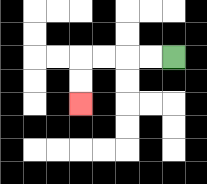{'start': '[7, 2]', 'end': '[3, 4]', 'path_directions': 'L,L,L,L,D,D', 'path_coordinates': '[[7, 2], [6, 2], [5, 2], [4, 2], [3, 2], [3, 3], [3, 4]]'}